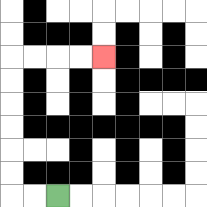{'start': '[2, 8]', 'end': '[4, 2]', 'path_directions': 'L,L,U,U,U,U,U,U,R,R,R,R', 'path_coordinates': '[[2, 8], [1, 8], [0, 8], [0, 7], [0, 6], [0, 5], [0, 4], [0, 3], [0, 2], [1, 2], [2, 2], [3, 2], [4, 2]]'}